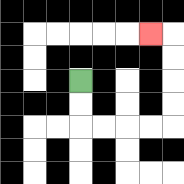{'start': '[3, 3]', 'end': '[6, 1]', 'path_directions': 'D,D,R,R,R,R,U,U,U,U,L', 'path_coordinates': '[[3, 3], [3, 4], [3, 5], [4, 5], [5, 5], [6, 5], [7, 5], [7, 4], [7, 3], [7, 2], [7, 1], [6, 1]]'}